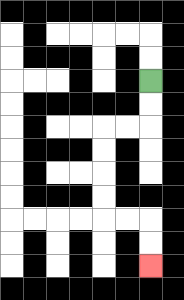{'start': '[6, 3]', 'end': '[6, 11]', 'path_directions': 'D,D,L,L,D,D,D,D,R,R,D,D', 'path_coordinates': '[[6, 3], [6, 4], [6, 5], [5, 5], [4, 5], [4, 6], [4, 7], [4, 8], [4, 9], [5, 9], [6, 9], [6, 10], [6, 11]]'}